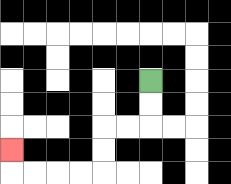{'start': '[6, 3]', 'end': '[0, 6]', 'path_directions': 'D,D,L,L,D,D,L,L,L,L,U', 'path_coordinates': '[[6, 3], [6, 4], [6, 5], [5, 5], [4, 5], [4, 6], [4, 7], [3, 7], [2, 7], [1, 7], [0, 7], [0, 6]]'}